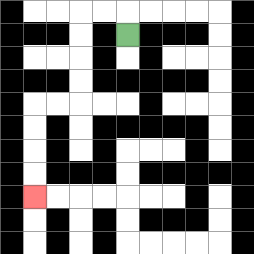{'start': '[5, 1]', 'end': '[1, 8]', 'path_directions': 'U,L,L,D,D,D,D,L,L,D,D,D,D', 'path_coordinates': '[[5, 1], [5, 0], [4, 0], [3, 0], [3, 1], [3, 2], [3, 3], [3, 4], [2, 4], [1, 4], [1, 5], [1, 6], [1, 7], [1, 8]]'}